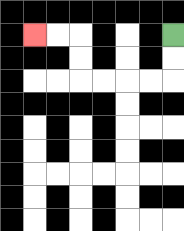{'start': '[7, 1]', 'end': '[1, 1]', 'path_directions': 'D,D,L,L,L,L,U,U,L,L', 'path_coordinates': '[[7, 1], [7, 2], [7, 3], [6, 3], [5, 3], [4, 3], [3, 3], [3, 2], [3, 1], [2, 1], [1, 1]]'}